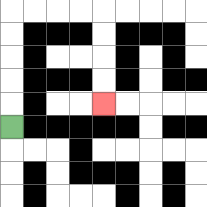{'start': '[0, 5]', 'end': '[4, 4]', 'path_directions': 'U,U,U,U,U,R,R,R,R,D,D,D,D', 'path_coordinates': '[[0, 5], [0, 4], [0, 3], [0, 2], [0, 1], [0, 0], [1, 0], [2, 0], [3, 0], [4, 0], [4, 1], [4, 2], [4, 3], [4, 4]]'}